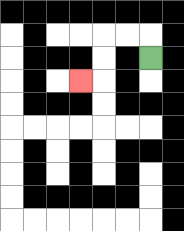{'start': '[6, 2]', 'end': '[3, 3]', 'path_directions': 'U,L,L,D,D,L', 'path_coordinates': '[[6, 2], [6, 1], [5, 1], [4, 1], [4, 2], [4, 3], [3, 3]]'}